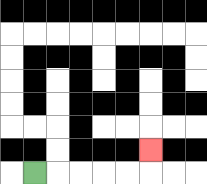{'start': '[1, 7]', 'end': '[6, 6]', 'path_directions': 'R,R,R,R,R,U', 'path_coordinates': '[[1, 7], [2, 7], [3, 7], [4, 7], [5, 7], [6, 7], [6, 6]]'}